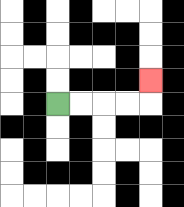{'start': '[2, 4]', 'end': '[6, 3]', 'path_directions': 'R,R,R,R,U', 'path_coordinates': '[[2, 4], [3, 4], [4, 4], [5, 4], [6, 4], [6, 3]]'}